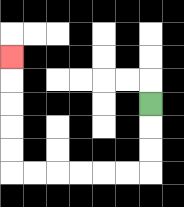{'start': '[6, 4]', 'end': '[0, 2]', 'path_directions': 'D,D,D,L,L,L,L,L,L,U,U,U,U,U', 'path_coordinates': '[[6, 4], [6, 5], [6, 6], [6, 7], [5, 7], [4, 7], [3, 7], [2, 7], [1, 7], [0, 7], [0, 6], [0, 5], [0, 4], [0, 3], [0, 2]]'}